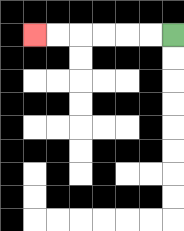{'start': '[7, 1]', 'end': '[1, 1]', 'path_directions': 'L,L,L,L,L,L', 'path_coordinates': '[[7, 1], [6, 1], [5, 1], [4, 1], [3, 1], [2, 1], [1, 1]]'}